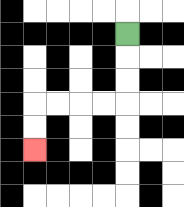{'start': '[5, 1]', 'end': '[1, 6]', 'path_directions': 'D,D,D,L,L,L,L,D,D', 'path_coordinates': '[[5, 1], [5, 2], [5, 3], [5, 4], [4, 4], [3, 4], [2, 4], [1, 4], [1, 5], [1, 6]]'}